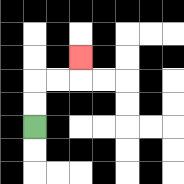{'start': '[1, 5]', 'end': '[3, 2]', 'path_directions': 'U,U,R,R,U', 'path_coordinates': '[[1, 5], [1, 4], [1, 3], [2, 3], [3, 3], [3, 2]]'}